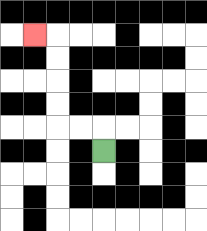{'start': '[4, 6]', 'end': '[1, 1]', 'path_directions': 'U,L,L,U,U,U,U,L', 'path_coordinates': '[[4, 6], [4, 5], [3, 5], [2, 5], [2, 4], [2, 3], [2, 2], [2, 1], [1, 1]]'}